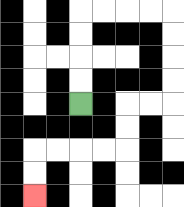{'start': '[3, 4]', 'end': '[1, 8]', 'path_directions': 'U,U,U,U,R,R,R,R,D,D,D,D,L,L,D,D,L,L,L,L,D,D', 'path_coordinates': '[[3, 4], [3, 3], [3, 2], [3, 1], [3, 0], [4, 0], [5, 0], [6, 0], [7, 0], [7, 1], [7, 2], [7, 3], [7, 4], [6, 4], [5, 4], [5, 5], [5, 6], [4, 6], [3, 6], [2, 6], [1, 6], [1, 7], [1, 8]]'}